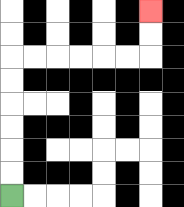{'start': '[0, 8]', 'end': '[6, 0]', 'path_directions': 'U,U,U,U,U,U,R,R,R,R,R,R,U,U', 'path_coordinates': '[[0, 8], [0, 7], [0, 6], [0, 5], [0, 4], [0, 3], [0, 2], [1, 2], [2, 2], [3, 2], [4, 2], [5, 2], [6, 2], [6, 1], [6, 0]]'}